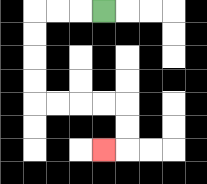{'start': '[4, 0]', 'end': '[4, 6]', 'path_directions': 'L,L,L,D,D,D,D,R,R,R,R,D,D,L', 'path_coordinates': '[[4, 0], [3, 0], [2, 0], [1, 0], [1, 1], [1, 2], [1, 3], [1, 4], [2, 4], [3, 4], [4, 4], [5, 4], [5, 5], [5, 6], [4, 6]]'}